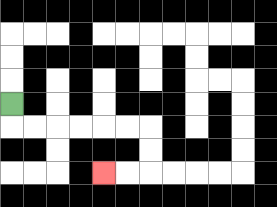{'start': '[0, 4]', 'end': '[4, 7]', 'path_directions': 'D,R,R,R,R,R,R,D,D,L,L', 'path_coordinates': '[[0, 4], [0, 5], [1, 5], [2, 5], [3, 5], [4, 5], [5, 5], [6, 5], [6, 6], [6, 7], [5, 7], [4, 7]]'}